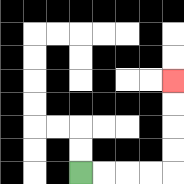{'start': '[3, 7]', 'end': '[7, 3]', 'path_directions': 'R,R,R,R,U,U,U,U', 'path_coordinates': '[[3, 7], [4, 7], [5, 7], [6, 7], [7, 7], [7, 6], [7, 5], [7, 4], [7, 3]]'}